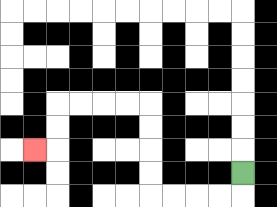{'start': '[10, 7]', 'end': '[1, 6]', 'path_directions': 'D,L,L,L,L,U,U,U,U,L,L,L,L,D,D,L', 'path_coordinates': '[[10, 7], [10, 8], [9, 8], [8, 8], [7, 8], [6, 8], [6, 7], [6, 6], [6, 5], [6, 4], [5, 4], [4, 4], [3, 4], [2, 4], [2, 5], [2, 6], [1, 6]]'}